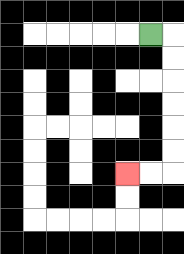{'start': '[6, 1]', 'end': '[5, 7]', 'path_directions': 'R,D,D,D,D,D,D,L,L', 'path_coordinates': '[[6, 1], [7, 1], [7, 2], [7, 3], [7, 4], [7, 5], [7, 6], [7, 7], [6, 7], [5, 7]]'}